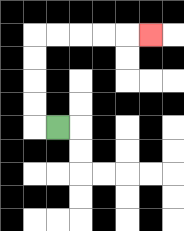{'start': '[2, 5]', 'end': '[6, 1]', 'path_directions': 'L,U,U,U,U,R,R,R,R,R', 'path_coordinates': '[[2, 5], [1, 5], [1, 4], [1, 3], [1, 2], [1, 1], [2, 1], [3, 1], [4, 1], [5, 1], [6, 1]]'}